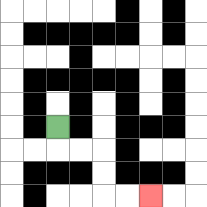{'start': '[2, 5]', 'end': '[6, 8]', 'path_directions': 'D,R,R,D,D,R,R', 'path_coordinates': '[[2, 5], [2, 6], [3, 6], [4, 6], [4, 7], [4, 8], [5, 8], [6, 8]]'}